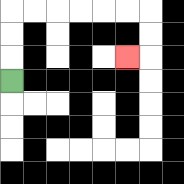{'start': '[0, 3]', 'end': '[5, 2]', 'path_directions': 'U,U,U,R,R,R,R,R,R,D,D,L', 'path_coordinates': '[[0, 3], [0, 2], [0, 1], [0, 0], [1, 0], [2, 0], [3, 0], [4, 0], [5, 0], [6, 0], [6, 1], [6, 2], [5, 2]]'}